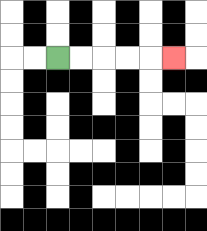{'start': '[2, 2]', 'end': '[7, 2]', 'path_directions': 'R,R,R,R,R', 'path_coordinates': '[[2, 2], [3, 2], [4, 2], [5, 2], [6, 2], [7, 2]]'}